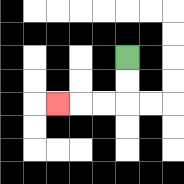{'start': '[5, 2]', 'end': '[2, 4]', 'path_directions': 'D,D,L,L,L', 'path_coordinates': '[[5, 2], [5, 3], [5, 4], [4, 4], [3, 4], [2, 4]]'}